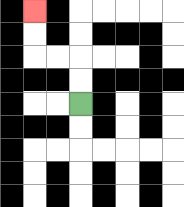{'start': '[3, 4]', 'end': '[1, 0]', 'path_directions': 'U,U,L,L,U,U', 'path_coordinates': '[[3, 4], [3, 3], [3, 2], [2, 2], [1, 2], [1, 1], [1, 0]]'}